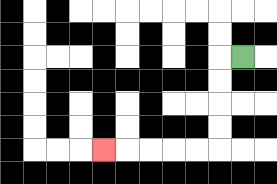{'start': '[10, 2]', 'end': '[4, 6]', 'path_directions': 'L,D,D,D,D,L,L,L,L,L', 'path_coordinates': '[[10, 2], [9, 2], [9, 3], [9, 4], [9, 5], [9, 6], [8, 6], [7, 6], [6, 6], [5, 6], [4, 6]]'}